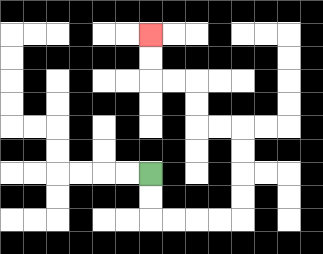{'start': '[6, 7]', 'end': '[6, 1]', 'path_directions': 'D,D,R,R,R,R,U,U,U,U,L,L,U,U,L,L,U,U', 'path_coordinates': '[[6, 7], [6, 8], [6, 9], [7, 9], [8, 9], [9, 9], [10, 9], [10, 8], [10, 7], [10, 6], [10, 5], [9, 5], [8, 5], [8, 4], [8, 3], [7, 3], [6, 3], [6, 2], [6, 1]]'}